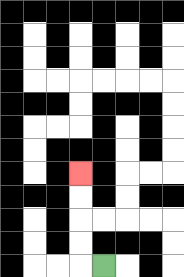{'start': '[4, 11]', 'end': '[3, 7]', 'path_directions': 'L,U,U,U,U', 'path_coordinates': '[[4, 11], [3, 11], [3, 10], [3, 9], [3, 8], [3, 7]]'}